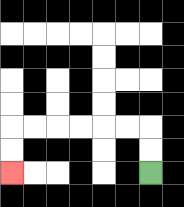{'start': '[6, 7]', 'end': '[0, 7]', 'path_directions': 'U,U,L,L,L,L,L,L,D,D', 'path_coordinates': '[[6, 7], [6, 6], [6, 5], [5, 5], [4, 5], [3, 5], [2, 5], [1, 5], [0, 5], [0, 6], [0, 7]]'}